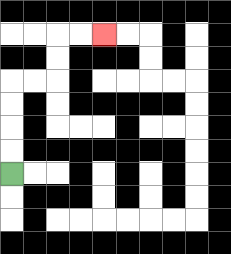{'start': '[0, 7]', 'end': '[4, 1]', 'path_directions': 'U,U,U,U,R,R,U,U,R,R', 'path_coordinates': '[[0, 7], [0, 6], [0, 5], [0, 4], [0, 3], [1, 3], [2, 3], [2, 2], [2, 1], [3, 1], [4, 1]]'}